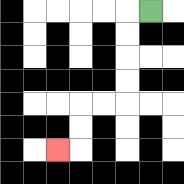{'start': '[6, 0]', 'end': '[2, 6]', 'path_directions': 'L,D,D,D,D,L,L,D,D,L', 'path_coordinates': '[[6, 0], [5, 0], [5, 1], [5, 2], [5, 3], [5, 4], [4, 4], [3, 4], [3, 5], [3, 6], [2, 6]]'}